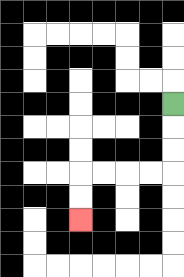{'start': '[7, 4]', 'end': '[3, 9]', 'path_directions': 'D,D,D,L,L,L,L,D,D', 'path_coordinates': '[[7, 4], [7, 5], [7, 6], [7, 7], [6, 7], [5, 7], [4, 7], [3, 7], [3, 8], [3, 9]]'}